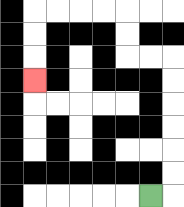{'start': '[6, 8]', 'end': '[1, 3]', 'path_directions': 'R,U,U,U,U,U,U,L,L,U,U,L,L,L,L,D,D,D', 'path_coordinates': '[[6, 8], [7, 8], [7, 7], [7, 6], [7, 5], [7, 4], [7, 3], [7, 2], [6, 2], [5, 2], [5, 1], [5, 0], [4, 0], [3, 0], [2, 0], [1, 0], [1, 1], [1, 2], [1, 3]]'}